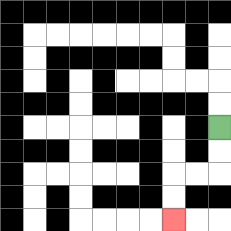{'start': '[9, 5]', 'end': '[7, 9]', 'path_directions': 'D,D,L,L,D,D', 'path_coordinates': '[[9, 5], [9, 6], [9, 7], [8, 7], [7, 7], [7, 8], [7, 9]]'}